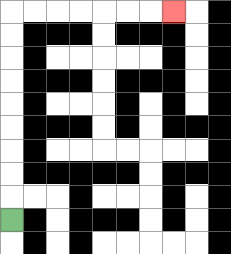{'start': '[0, 9]', 'end': '[7, 0]', 'path_directions': 'U,U,U,U,U,U,U,U,U,R,R,R,R,R,R,R', 'path_coordinates': '[[0, 9], [0, 8], [0, 7], [0, 6], [0, 5], [0, 4], [0, 3], [0, 2], [0, 1], [0, 0], [1, 0], [2, 0], [3, 0], [4, 0], [5, 0], [6, 0], [7, 0]]'}